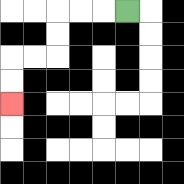{'start': '[5, 0]', 'end': '[0, 4]', 'path_directions': 'L,L,L,D,D,L,L,D,D', 'path_coordinates': '[[5, 0], [4, 0], [3, 0], [2, 0], [2, 1], [2, 2], [1, 2], [0, 2], [0, 3], [0, 4]]'}